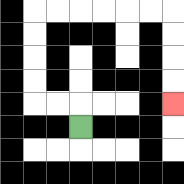{'start': '[3, 5]', 'end': '[7, 4]', 'path_directions': 'U,L,L,U,U,U,U,R,R,R,R,R,R,D,D,D,D', 'path_coordinates': '[[3, 5], [3, 4], [2, 4], [1, 4], [1, 3], [1, 2], [1, 1], [1, 0], [2, 0], [3, 0], [4, 0], [5, 0], [6, 0], [7, 0], [7, 1], [7, 2], [7, 3], [7, 4]]'}